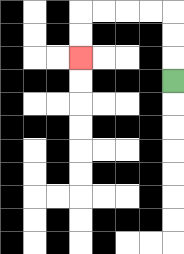{'start': '[7, 3]', 'end': '[3, 2]', 'path_directions': 'U,U,U,L,L,L,L,D,D', 'path_coordinates': '[[7, 3], [7, 2], [7, 1], [7, 0], [6, 0], [5, 0], [4, 0], [3, 0], [3, 1], [3, 2]]'}